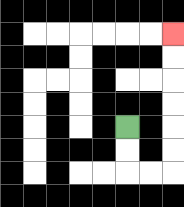{'start': '[5, 5]', 'end': '[7, 1]', 'path_directions': 'D,D,R,R,U,U,U,U,U,U', 'path_coordinates': '[[5, 5], [5, 6], [5, 7], [6, 7], [7, 7], [7, 6], [7, 5], [7, 4], [7, 3], [7, 2], [7, 1]]'}